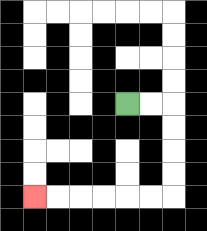{'start': '[5, 4]', 'end': '[1, 8]', 'path_directions': 'R,R,D,D,D,D,L,L,L,L,L,L', 'path_coordinates': '[[5, 4], [6, 4], [7, 4], [7, 5], [7, 6], [7, 7], [7, 8], [6, 8], [5, 8], [4, 8], [3, 8], [2, 8], [1, 8]]'}